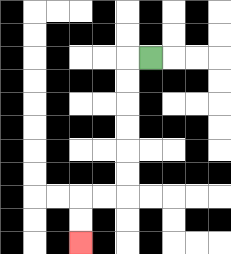{'start': '[6, 2]', 'end': '[3, 10]', 'path_directions': 'L,D,D,D,D,D,D,L,L,D,D', 'path_coordinates': '[[6, 2], [5, 2], [5, 3], [5, 4], [5, 5], [5, 6], [5, 7], [5, 8], [4, 8], [3, 8], [3, 9], [3, 10]]'}